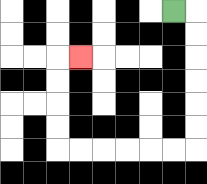{'start': '[7, 0]', 'end': '[3, 2]', 'path_directions': 'R,D,D,D,D,D,D,L,L,L,L,L,L,U,U,U,U,R', 'path_coordinates': '[[7, 0], [8, 0], [8, 1], [8, 2], [8, 3], [8, 4], [8, 5], [8, 6], [7, 6], [6, 6], [5, 6], [4, 6], [3, 6], [2, 6], [2, 5], [2, 4], [2, 3], [2, 2], [3, 2]]'}